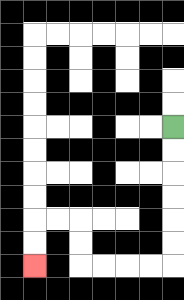{'start': '[7, 5]', 'end': '[1, 11]', 'path_directions': 'D,D,D,D,D,D,L,L,L,L,U,U,L,L,D,D', 'path_coordinates': '[[7, 5], [7, 6], [7, 7], [7, 8], [7, 9], [7, 10], [7, 11], [6, 11], [5, 11], [4, 11], [3, 11], [3, 10], [3, 9], [2, 9], [1, 9], [1, 10], [1, 11]]'}